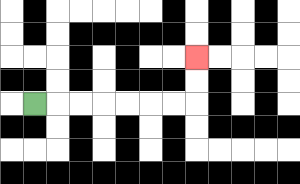{'start': '[1, 4]', 'end': '[8, 2]', 'path_directions': 'R,R,R,R,R,R,R,U,U', 'path_coordinates': '[[1, 4], [2, 4], [3, 4], [4, 4], [5, 4], [6, 4], [7, 4], [8, 4], [8, 3], [8, 2]]'}